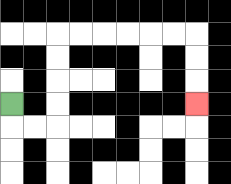{'start': '[0, 4]', 'end': '[8, 4]', 'path_directions': 'D,R,R,U,U,U,U,R,R,R,R,R,R,D,D,D', 'path_coordinates': '[[0, 4], [0, 5], [1, 5], [2, 5], [2, 4], [2, 3], [2, 2], [2, 1], [3, 1], [4, 1], [5, 1], [6, 1], [7, 1], [8, 1], [8, 2], [8, 3], [8, 4]]'}